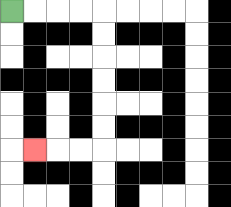{'start': '[0, 0]', 'end': '[1, 6]', 'path_directions': 'R,R,R,R,D,D,D,D,D,D,L,L,L', 'path_coordinates': '[[0, 0], [1, 0], [2, 0], [3, 0], [4, 0], [4, 1], [4, 2], [4, 3], [4, 4], [4, 5], [4, 6], [3, 6], [2, 6], [1, 6]]'}